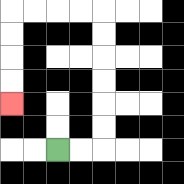{'start': '[2, 6]', 'end': '[0, 4]', 'path_directions': 'R,R,U,U,U,U,U,U,L,L,L,L,D,D,D,D', 'path_coordinates': '[[2, 6], [3, 6], [4, 6], [4, 5], [4, 4], [4, 3], [4, 2], [4, 1], [4, 0], [3, 0], [2, 0], [1, 0], [0, 0], [0, 1], [0, 2], [0, 3], [0, 4]]'}